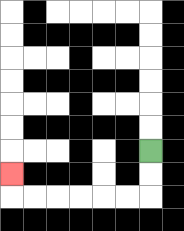{'start': '[6, 6]', 'end': '[0, 7]', 'path_directions': 'D,D,L,L,L,L,L,L,U', 'path_coordinates': '[[6, 6], [6, 7], [6, 8], [5, 8], [4, 8], [3, 8], [2, 8], [1, 8], [0, 8], [0, 7]]'}